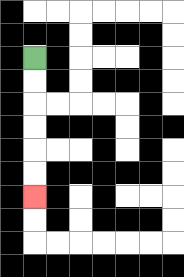{'start': '[1, 2]', 'end': '[1, 8]', 'path_directions': 'D,D,D,D,D,D', 'path_coordinates': '[[1, 2], [1, 3], [1, 4], [1, 5], [1, 6], [1, 7], [1, 8]]'}